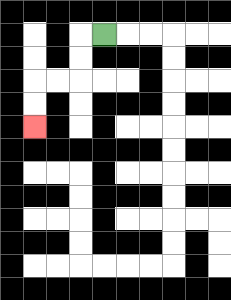{'start': '[4, 1]', 'end': '[1, 5]', 'path_directions': 'L,D,D,L,L,D,D', 'path_coordinates': '[[4, 1], [3, 1], [3, 2], [3, 3], [2, 3], [1, 3], [1, 4], [1, 5]]'}